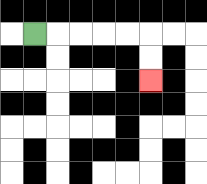{'start': '[1, 1]', 'end': '[6, 3]', 'path_directions': 'R,R,R,R,R,D,D', 'path_coordinates': '[[1, 1], [2, 1], [3, 1], [4, 1], [5, 1], [6, 1], [6, 2], [6, 3]]'}